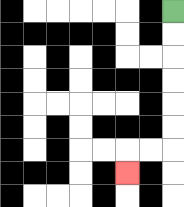{'start': '[7, 0]', 'end': '[5, 7]', 'path_directions': 'D,D,D,D,D,D,L,L,D', 'path_coordinates': '[[7, 0], [7, 1], [7, 2], [7, 3], [7, 4], [7, 5], [7, 6], [6, 6], [5, 6], [5, 7]]'}